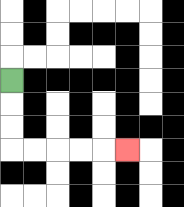{'start': '[0, 3]', 'end': '[5, 6]', 'path_directions': 'D,D,D,R,R,R,R,R', 'path_coordinates': '[[0, 3], [0, 4], [0, 5], [0, 6], [1, 6], [2, 6], [3, 6], [4, 6], [5, 6]]'}